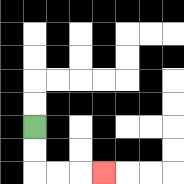{'start': '[1, 5]', 'end': '[4, 7]', 'path_directions': 'D,D,R,R,R', 'path_coordinates': '[[1, 5], [1, 6], [1, 7], [2, 7], [3, 7], [4, 7]]'}